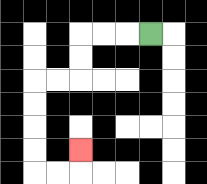{'start': '[6, 1]', 'end': '[3, 6]', 'path_directions': 'L,L,L,D,D,L,L,D,D,D,D,R,R,U', 'path_coordinates': '[[6, 1], [5, 1], [4, 1], [3, 1], [3, 2], [3, 3], [2, 3], [1, 3], [1, 4], [1, 5], [1, 6], [1, 7], [2, 7], [3, 7], [3, 6]]'}